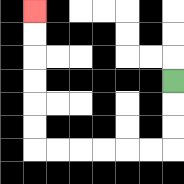{'start': '[7, 3]', 'end': '[1, 0]', 'path_directions': 'D,D,D,L,L,L,L,L,L,U,U,U,U,U,U', 'path_coordinates': '[[7, 3], [7, 4], [7, 5], [7, 6], [6, 6], [5, 6], [4, 6], [3, 6], [2, 6], [1, 6], [1, 5], [1, 4], [1, 3], [1, 2], [1, 1], [1, 0]]'}